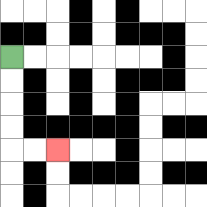{'start': '[0, 2]', 'end': '[2, 6]', 'path_directions': 'D,D,D,D,R,R', 'path_coordinates': '[[0, 2], [0, 3], [0, 4], [0, 5], [0, 6], [1, 6], [2, 6]]'}